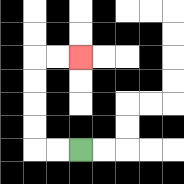{'start': '[3, 6]', 'end': '[3, 2]', 'path_directions': 'L,L,U,U,U,U,R,R', 'path_coordinates': '[[3, 6], [2, 6], [1, 6], [1, 5], [1, 4], [1, 3], [1, 2], [2, 2], [3, 2]]'}